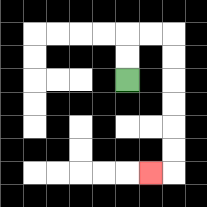{'start': '[5, 3]', 'end': '[6, 7]', 'path_directions': 'U,U,R,R,D,D,D,D,D,D,L', 'path_coordinates': '[[5, 3], [5, 2], [5, 1], [6, 1], [7, 1], [7, 2], [7, 3], [7, 4], [7, 5], [7, 6], [7, 7], [6, 7]]'}